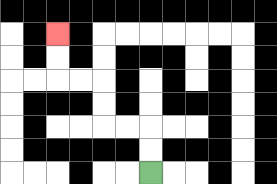{'start': '[6, 7]', 'end': '[2, 1]', 'path_directions': 'U,U,L,L,U,U,L,L,U,U', 'path_coordinates': '[[6, 7], [6, 6], [6, 5], [5, 5], [4, 5], [4, 4], [4, 3], [3, 3], [2, 3], [2, 2], [2, 1]]'}